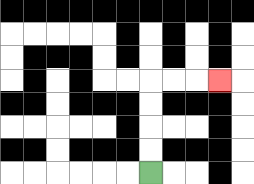{'start': '[6, 7]', 'end': '[9, 3]', 'path_directions': 'U,U,U,U,R,R,R', 'path_coordinates': '[[6, 7], [6, 6], [6, 5], [6, 4], [6, 3], [7, 3], [8, 3], [9, 3]]'}